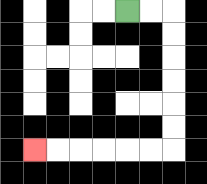{'start': '[5, 0]', 'end': '[1, 6]', 'path_directions': 'R,R,D,D,D,D,D,D,L,L,L,L,L,L', 'path_coordinates': '[[5, 0], [6, 0], [7, 0], [7, 1], [7, 2], [7, 3], [7, 4], [7, 5], [7, 6], [6, 6], [5, 6], [4, 6], [3, 6], [2, 6], [1, 6]]'}